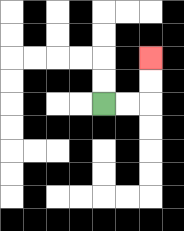{'start': '[4, 4]', 'end': '[6, 2]', 'path_directions': 'R,R,U,U', 'path_coordinates': '[[4, 4], [5, 4], [6, 4], [6, 3], [6, 2]]'}